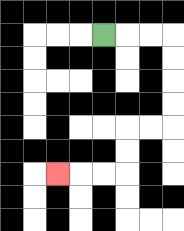{'start': '[4, 1]', 'end': '[2, 7]', 'path_directions': 'R,R,R,D,D,D,D,L,L,D,D,L,L,L', 'path_coordinates': '[[4, 1], [5, 1], [6, 1], [7, 1], [7, 2], [7, 3], [7, 4], [7, 5], [6, 5], [5, 5], [5, 6], [5, 7], [4, 7], [3, 7], [2, 7]]'}